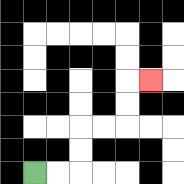{'start': '[1, 7]', 'end': '[6, 3]', 'path_directions': 'R,R,U,U,R,R,U,U,R', 'path_coordinates': '[[1, 7], [2, 7], [3, 7], [3, 6], [3, 5], [4, 5], [5, 5], [5, 4], [5, 3], [6, 3]]'}